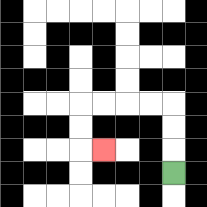{'start': '[7, 7]', 'end': '[4, 6]', 'path_directions': 'U,U,U,L,L,L,L,D,D,R', 'path_coordinates': '[[7, 7], [7, 6], [7, 5], [7, 4], [6, 4], [5, 4], [4, 4], [3, 4], [3, 5], [3, 6], [4, 6]]'}